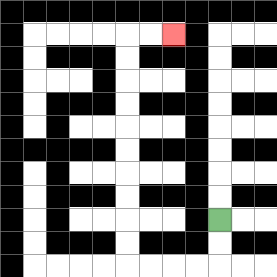{'start': '[9, 9]', 'end': '[7, 1]', 'path_directions': 'D,D,L,L,L,L,U,U,U,U,U,U,U,U,U,U,R,R', 'path_coordinates': '[[9, 9], [9, 10], [9, 11], [8, 11], [7, 11], [6, 11], [5, 11], [5, 10], [5, 9], [5, 8], [5, 7], [5, 6], [5, 5], [5, 4], [5, 3], [5, 2], [5, 1], [6, 1], [7, 1]]'}